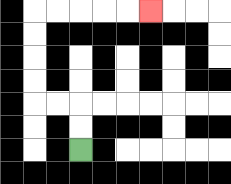{'start': '[3, 6]', 'end': '[6, 0]', 'path_directions': 'U,U,L,L,U,U,U,U,R,R,R,R,R', 'path_coordinates': '[[3, 6], [3, 5], [3, 4], [2, 4], [1, 4], [1, 3], [1, 2], [1, 1], [1, 0], [2, 0], [3, 0], [4, 0], [5, 0], [6, 0]]'}